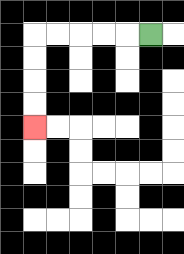{'start': '[6, 1]', 'end': '[1, 5]', 'path_directions': 'L,L,L,L,L,D,D,D,D', 'path_coordinates': '[[6, 1], [5, 1], [4, 1], [3, 1], [2, 1], [1, 1], [1, 2], [1, 3], [1, 4], [1, 5]]'}